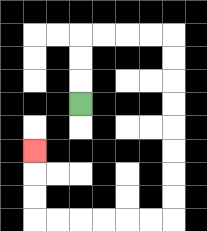{'start': '[3, 4]', 'end': '[1, 6]', 'path_directions': 'U,U,U,R,R,R,R,D,D,D,D,D,D,D,D,L,L,L,L,L,L,U,U,U', 'path_coordinates': '[[3, 4], [3, 3], [3, 2], [3, 1], [4, 1], [5, 1], [6, 1], [7, 1], [7, 2], [7, 3], [7, 4], [7, 5], [7, 6], [7, 7], [7, 8], [7, 9], [6, 9], [5, 9], [4, 9], [3, 9], [2, 9], [1, 9], [1, 8], [1, 7], [1, 6]]'}